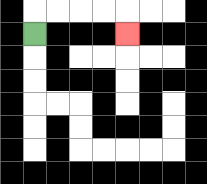{'start': '[1, 1]', 'end': '[5, 1]', 'path_directions': 'U,R,R,R,R,D', 'path_coordinates': '[[1, 1], [1, 0], [2, 0], [3, 0], [4, 0], [5, 0], [5, 1]]'}